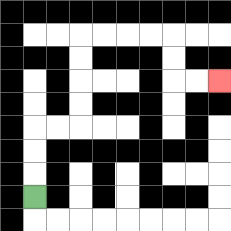{'start': '[1, 8]', 'end': '[9, 3]', 'path_directions': 'U,U,U,R,R,U,U,U,U,R,R,R,R,D,D,R,R', 'path_coordinates': '[[1, 8], [1, 7], [1, 6], [1, 5], [2, 5], [3, 5], [3, 4], [3, 3], [3, 2], [3, 1], [4, 1], [5, 1], [6, 1], [7, 1], [7, 2], [7, 3], [8, 3], [9, 3]]'}